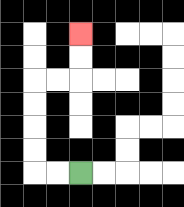{'start': '[3, 7]', 'end': '[3, 1]', 'path_directions': 'L,L,U,U,U,U,R,R,U,U', 'path_coordinates': '[[3, 7], [2, 7], [1, 7], [1, 6], [1, 5], [1, 4], [1, 3], [2, 3], [3, 3], [3, 2], [3, 1]]'}